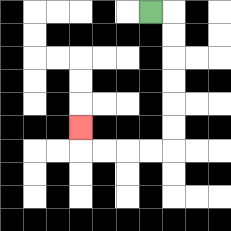{'start': '[6, 0]', 'end': '[3, 5]', 'path_directions': 'R,D,D,D,D,D,D,L,L,L,L,U', 'path_coordinates': '[[6, 0], [7, 0], [7, 1], [7, 2], [7, 3], [7, 4], [7, 5], [7, 6], [6, 6], [5, 6], [4, 6], [3, 6], [3, 5]]'}